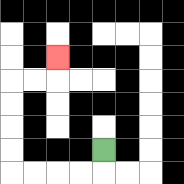{'start': '[4, 6]', 'end': '[2, 2]', 'path_directions': 'D,L,L,L,L,U,U,U,U,R,R,U', 'path_coordinates': '[[4, 6], [4, 7], [3, 7], [2, 7], [1, 7], [0, 7], [0, 6], [0, 5], [0, 4], [0, 3], [1, 3], [2, 3], [2, 2]]'}